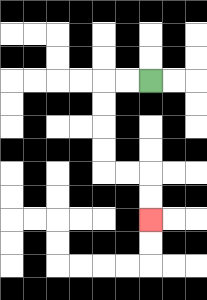{'start': '[6, 3]', 'end': '[6, 9]', 'path_directions': 'L,L,D,D,D,D,R,R,D,D', 'path_coordinates': '[[6, 3], [5, 3], [4, 3], [4, 4], [4, 5], [4, 6], [4, 7], [5, 7], [6, 7], [6, 8], [6, 9]]'}